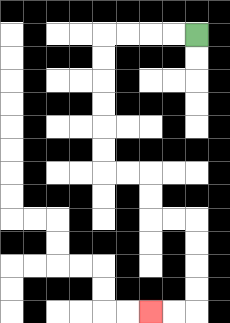{'start': '[8, 1]', 'end': '[6, 13]', 'path_directions': 'L,L,L,L,D,D,D,D,D,D,R,R,D,D,R,R,D,D,D,D,L,L', 'path_coordinates': '[[8, 1], [7, 1], [6, 1], [5, 1], [4, 1], [4, 2], [4, 3], [4, 4], [4, 5], [4, 6], [4, 7], [5, 7], [6, 7], [6, 8], [6, 9], [7, 9], [8, 9], [8, 10], [8, 11], [8, 12], [8, 13], [7, 13], [6, 13]]'}